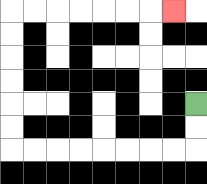{'start': '[8, 4]', 'end': '[7, 0]', 'path_directions': 'D,D,L,L,L,L,L,L,L,L,U,U,U,U,U,U,R,R,R,R,R,R,R', 'path_coordinates': '[[8, 4], [8, 5], [8, 6], [7, 6], [6, 6], [5, 6], [4, 6], [3, 6], [2, 6], [1, 6], [0, 6], [0, 5], [0, 4], [0, 3], [0, 2], [0, 1], [0, 0], [1, 0], [2, 0], [3, 0], [4, 0], [5, 0], [6, 0], [7, 0]]'}